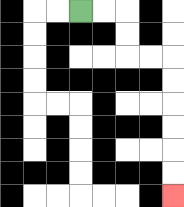{'start': '[3, 0]', 'end': '[7, 8]', 'path_directions': 'R,R,D,D,R,R,D,D,D,D,D,D', 'path_coordinates': '[[3, 0], [4, 0], [5, 0], [5, 1], [5, 2], [6, 2], [7, 2], [7, 3], [7, 4], [7, 5], [7, 6], [7, 7], [7, 8]]'}